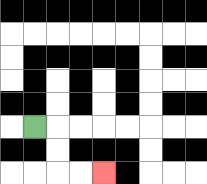{'start': '[1, 5]', 'end': '[4, 7]', 'path_directions': 'R,D,D,R,R', 'path_coordinates': '[[1, 5], [2, 5], [2, 6], [2, 7], [3, 7], [4, 7]]'}